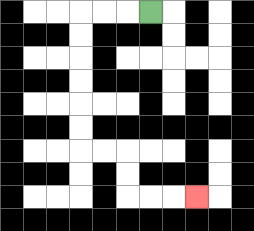{'start': '[6, 0]', 'end': '[8, 8]', 'path_directions': 'L,L,L,D,D,D,D,D,D,R,R,D,D,R,R,R', 'path_coordinates': '[[6, 0], [5, 0], [4, 0], [3, 0], [3, 1], [3, 2], [3, 3], [3, 4], [3, 5], [3, 6], [4, 6], [5, 6], [5, 7], [5, 8], [6, 8], [7, 8], [8, 8]]'}